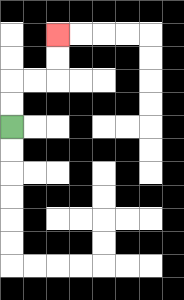{'start': '[0, 5]', 'end': '[2, 1]', 'path_directions': 'U,U,R,R,U,U', 'path_coordinates': '[[0, 5], [0, 4], [0, 3], [1, 3], [2, 3], [2, 2], [2, 1]]'}